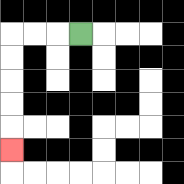{'start': '[3, 1]', 'end': '[0, 6]', 'path_directions': 'L,L,L,D,D,D,D,D', 'path_coordinates': '[[3, 1], [2, 1], [1, 1], [0, 1], [0, 2], [0, 3], [0, 4], [0, 5], [0, 6]]'}